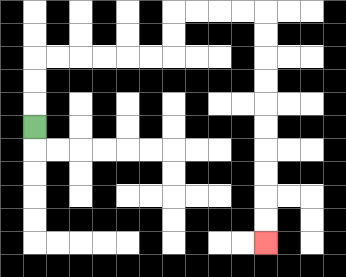{'start': '[1, 5]', 'end': '[11, 10]', 'path_directions': 'U,U,U,R,R,R,R,R,R,U,U,R,R,R,R,D,D,D,D,D,D,D,D,D,D', 'path_coordinates': '[[1, 5], [1, 4], [1, 3], [1, 2], [2, 2], [3, 2], [4, 2], [5, 2], [6, 2], [7, 2], [7, 1], [7, 0], [8, 0], [9, 0], [10, 0], [11, 0], [11, 1], [11, 2], [11, 3], [11, 4], [11, 5], [11, 6], [11, 7], [11, 8], [11, 9], [11, 10]]'}